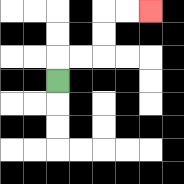{'start': '[2, 3]', 'end': '[6, 0]', 'path_directions': 'U,R,R,U,U,R,R', 'path_coordinates': '[[2, 3], [2, 2], [3, 2], [4, 2], [4, 1], [4, 0], [5, 0], [6, 0]]'}